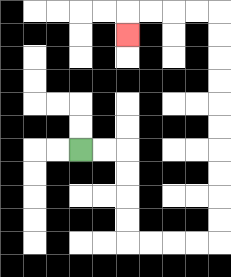{'start': '[3, 6]', 'end': '[5, 1]', 'path_directions': 'R,R,D,D,D,D,R,R,R,R,U,U,U,U,U,U,U,U,U,U,L,L,L,L,D', 'path_coordinates': '[[3, 6], [4, 6], [5, 6], [5, 7], [5, 8], [5, 9], [5, 10], [6, 10], [7, 10], [8, 10], [9, 10], [9, 9], [9, 8], [9, 7], [9, 6], [9, 5], [9, 4], [9, 3], [9, 2], [9, 1], [9, 0], [8, 0], [7, 0], [6, 0], [5, 0], [5, 1]]'}